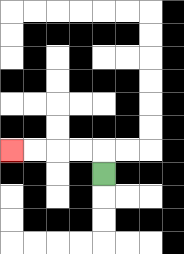{'start': '[4, 7]', 'end': '[0, 6]', 'path_directions': 'U,L,L,L,L', 'path_coordinates': '[[4, 7], [4, 6], [3, 6], [2, 6], [1, 6], [0, 6]]'}